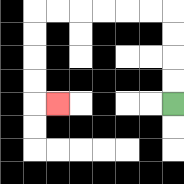{'start': '[7, 4]', 'end': '[2, 4]', 'path_directions': 'U,U,U,U,L,L,L,L,L,L,D,D,D,D,R', 'path_coordinates': '[[7, 4], [7, 3], [7, 2], [7, 1], [7, 0], [6, 0], [5, 0], [4, 0], [3, 0], [2, 0], [1, 0], [1, 1], [1, 2], [1, 3], [1, 4], [2, 4]]'}